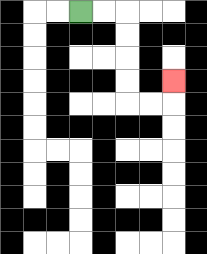{'start': '[3, 0]', 'end': '[7, 3]', 'path_directions': 'R,R,D,D,D,D,R,R,U', 'path_coordinates': '[[3, 0], [4, 0], [5, 0], [5, 1], [5, 2], [5, 3], [5, 4], [6, 4], [7, 4], [7, 3]]'}